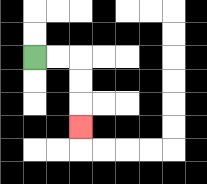{'start': '[1, 2]', 'end': '[3, 5]', 'path_directions': 'R,R,D,D,D', 'path_coordinates': '[[1, 2], [2, 2], [3, 2], [3, 3], [3, 4], [3, 5]]'}